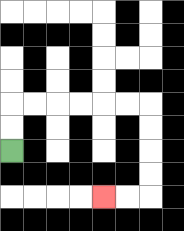{'start': '[0, 6]', 'end': '[4, 8]', 'path_directions': 'U,U,R,R,R,R,R,R,D,D,D,D,L,L', 'path_coordinates': '[[0, 6], [0, 5], [0, 4], [1, 4], [2, 4], [3, 4], [4, 4], [5, 4], [6, 4], [6, 5], [6, 6], [6, 7], [6, 8], [5, 8], [4, 8]]'}